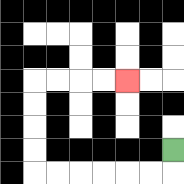{'start': '[7, 6]', 'end': '[5, 3]', 'path_directions': 'D,L,L,L,L,L,L,U,U,U,U,R,R,R,R', 'path_coordinates': '[[7, 6], [7, 7], [6, 7], [5, 7], [4, 7], [3, 7], [2, 7], [1, 7], [1, 6], [1, 5], [1, 4], [1, 3], [2, 3], [3, 3], [4, 3], [5, 3]]'}